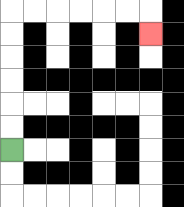{'start': '[0, 6]', 'end': '[6, 1]', 'path_directions': 'U,U,U,U,U,U,R,R,R,R,R,R,D', 'path_coordinates': '[[0, 6], [0, 5], [0, 4], [0, 3], [0, 2], [0, 1], [0, 0], [1, 0], [2, 0], [3, 0], [4, 0], [5, 0], [6, 0], [6, 1]]'}